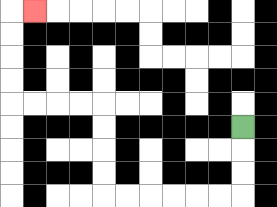{'start': '[10, 5]', 'end': '[1, 0]', 'path_directions': 'D,D,D,L,L,L,L,L,L,U,U,U,U,L,L,L,L,U,U,U,U,R', 'path_coordinates': '[[10, 5], [10, 6], [10, 7], [10, 8], [9, 8], [8, 8], [7, 8], [6, 8], [5, 8], [4, 8], [4, 7], [4, 6], [4, 5], [4, 4], [3, 4], [2, 4], [1, 4], [0, 4], [0, 3], [0, 2], [0, 1], [0, 0], [1, 0]]'}